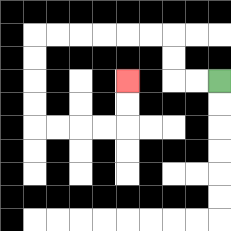{'start': '[9, 3]', 'end': '[5, 3]', 'path_directions': 'L,L,U,U,L,L,L,L,L,L,D,D,D,D,R,R,R,R,U,U', 'path_coordinates': '[[9, 3], [8, 3], [7, 3], [7, 2], [7, 1], [6, 1], [5, 1], [4, 1], [3, 1], [2, 1], [1, 1], [1, 2], [1, 3], [1, 4], [1, 5], [2, 5], [3, 5], [4, 5], [5, 5], [5, 4], [5, 3]]'}